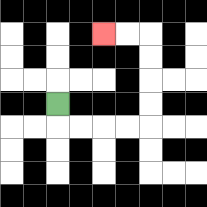{'start': '[2, 4]', 'end': '[4, 1]', 'path_directions': 'D,R,R,R,R,U,U,U,U,L,L', 'path_coordinates': '[[2, 4], [2, 5], [3, 5], [4, 5], [5, 5], [6, 5], [6, 4], [6, 3], [6, 2], [6, 1], [5, 1], [4, 1]]'}